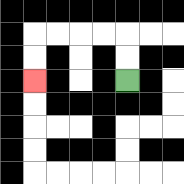{'start': '[5, 3]', 'end': '[1, 3]', 'path_directions': 'U,U,L,L,L,L,D,D', 'path_coordinates': '[[5, 3], [5, 2], [5, 1], [4, 1], [3, 1], [2, 1], [1, 1], [1, 2], [1, 3]]'}